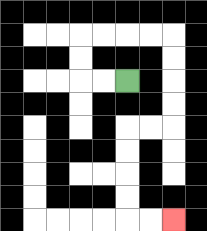{'start': '[5, 3]', 'end': '[7, 9]', 'path_directions': 'L,L,U,U,R,R,R,R,D,D,D,D,L,L,D,D,D,D,R,R', 'path_coordinates': '[[5, 3], [4, 3], [3, 3], [3, 2], [3, 1], [4, 1], [5, 1], [6, 1], [7, 1], [7, 2], [7, 3], [7, 4], [7, 5], [6, 5], [5, 5], [5, 6], [5, 7], [5, 8], [5, 9], [6, 9], [7, 9]]'}